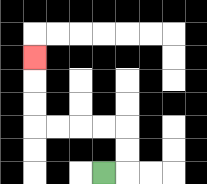{'start': '[4, 7]', 'end': '[1, 2]', 'path_directions': 'R,U,U,L,L,L,L,U,U,U', 'path_coordinates': '[[4, 7], [5, 7], [5, 6], [5, 5], [4, 5], [3, 5], [2, 5], [1, 5], [1, 4], [1, 3], [1, 2]]'}